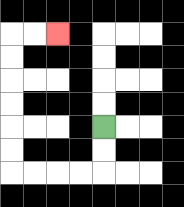{'start': '[4, 5]', 'end': '[2, 1]', 'path_directions': 'D,D,L,L,L,L,U,U,U,U,U,U,R,R', 'path_coordinates': '[[4, 5], [4, 6], [4, 7], [3, 7], [2, 7], [1, 7], [0, 7], [0, 6], [0, 5], [0, 4], [0, 3], [0, 2], [0, 1], [1, 1], [2, 1]]'}